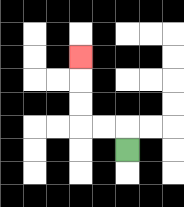{'start': '[5, 6]', 'end': '[3, 2]', 'path_directions': 'U,L,L,U,U,U', 'path_coordinates': '[[5, 6], [5, 5], [4, 5], [3, 5], [3, 4], [3, 3], [3, 2]]'}